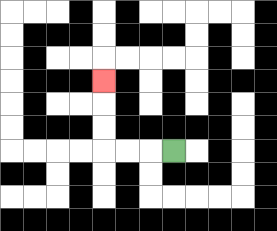{'start': '[7, 6]', 'end': '[4, 3]', 'path_directions': 'L,L,L,U,U,U', 'path_coordinates': '[[7, 6], [6, 6], [5, 6], [4, 6], [4, 5], [4, 4], [4, 3]]'}